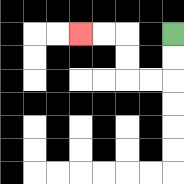{'start': '[7, 1]', 'end': '[3, 1]', 'path_directions': 'D,D,L,L,U,U,L,L', 'path_coordinates': '[[7, 1], [7, 2], [7, 3], [6, 3], [5, 3], [5, 2], [5, 1], [4, 1], [3, 1]]'}